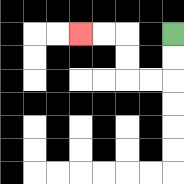{'start': '[7, 1]', 'end': '[3, 1]', 'path_directions': 'D,D,L,L,U,U,L,L', 'path_coordinates': '[[7, 1], [7, 2], [7, 3], [6, 3], [5, 3], [5, 2], [5, 1], [4, 1], [3, 1]]'}